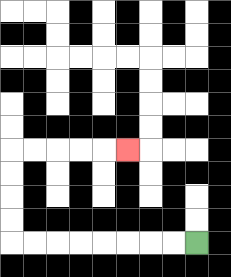{'start': '[8, 10]', 'end': '[5, 6]', 'path_directions': 'L,L,L,L,L,L,L,L,U,U,U,U,R,R,R,R,R', 'path_coordinates': '[[8, 10], [7, 10], [6, 10], [5, 10], [4, 10], [3, 10], [2, 10], [1, 10], [0, 10], [0, 9], [0, 8], [0, 7], [0, 6], [1, 6], [2, 6], [3, 6], [4, 6], [5, 6]]'}